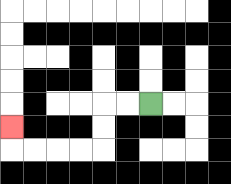{'start': '[6, 4]', 'end': '[0, 5]', 'path_directions': 'L,L,D,D,L,L,L,L,U', 'path_coordinates': '[[6, 4], [5, 4], [4, 4], [4, 5], [4, 6], [3, 6], [2, 6], [1, 6], [0, 6], [0, 5]]'}